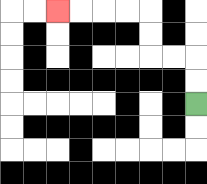{'start': '[8, 4]', 'end': '[2, 0]', 'path_directions': 'U,U,L,L,U,U,L,L,L,L', 'path_coordinates': '[[8, 4], [8, 3], [8, 2], [7, 2], [6, 2], [6, 1], [6, 0], [5, 0], [4, 0], [3, 0], [2, 0]]'}